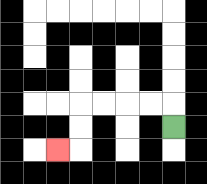{'start': '[7, 5]', 'end': '[2, 6]', 'path_directions': 'U,L,L,L,L,D,D,L', 'path_coordinates': '[[7, 5], [7, 4], [6, 4], [5, 4], [4, 4], [3, 4], [3, 5], [3, 6], [2, 6]]'}